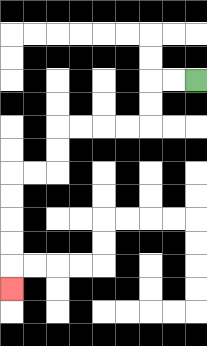{'start': '[8, 3]', 'end': '[0, 12]', 'path_directions': 'L,L,D,D,L,L,L,L,D,D,L,L,D,D,D,D,D', 'path_coordinates': '[[8, 3], [7, 3], [6, 3], [6, 4], [6, 5], [5, 5], [4, 5], [3, 5], [2, 5], [2, 6], [2, 7], [1, 7], [0, 7], [0, 8], [0, 9], [0, 10], [0, 11], [0, 12]]'}